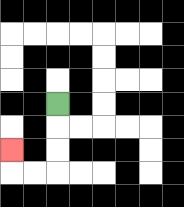{'start': '[2, 4]', 'end': '[0, 6]', 'path_directions': 'D,D,D,L,L,U', 'path_coordinates': '[[2, 4], [2, 5], [2, 6], [2, 7], [1, 7], [0, 7], [0, 6]]'}